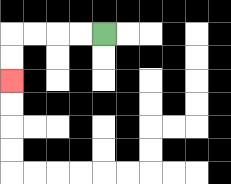{'start': '[4, 1]', 'end': '[0, 3]', 'path_directions': 'L,L,L,L,D,D', 'path_coordinates': '[[4, 1], [3, 1], [2, 1], [1, 1], [0, 1], [0, 2], [0, 3]]'}